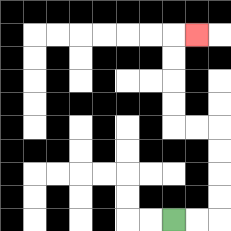{'start': '[7, 9]', 'end': '[8, 1]', 'path_directions': 'R,R,U,U,U,U,L,L,U,U,U,U,R', 'path_coordinates': '[[7, 9], [8, 9], [9, 9], [9, 8], [9, 7], [9, 6], [9, 5], [8, 5], [7, 5], [7, 4], [7, 3], [7, 2], [7, 1], [8, 1]]'}